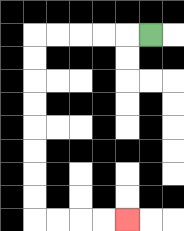{'start': '[6, 1]', 'end': '[5, 9]', 'path_directions': 'L,L,L,L,L,D,D,D,D,D,D,D,D,R,R,R,R', 'path_coordinates': '[[6, 1], [5, 1], [4, 1], [3, 1], [2, 1], [1, 1], [1, 2], [1, 3], [1, 4], [1, 5], [1, 6], [1, 7], [1, 8], [1, 9], [2, 9], [3, 9], [4, 9], [5, 9]]'}